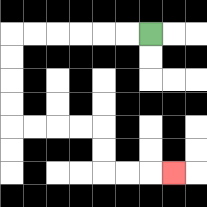{'start': '[6, 1]', 'end': '[7, 7]', 'path_directions': 'L,L,L,L,L,L,D,D,D,D,R,R,R,R,D,D,R,R,R', 'path_coordinates': '[[6, 1], [5, 1], [4, 1], [3, 1], [2, 1], [1, 1], [0, 1], [0, 2], [0, 3], [0, 4], [0, 5], [1, 5], [2, 5], [3, 5], [4, 5], [4, 6], [4, 7], [5, 7], [6, 7], [7, 7]]'}